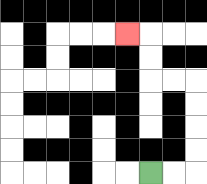{'start': '[6, 7]', 'end': '[5, 1]', 'path_directions': 'R,R,U,U,U,U,L,L,U,U,L', 'path_coordinates': '[[6, 7], [7, 7], [8, 7], [8, 6], [8, 5], [8, 4], [8, 3], [7, 3], [6, 3], [6, 2], [6, 1], [5, 1]]'}